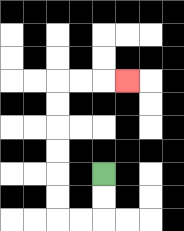{'start': '[4, 7]', 'end': '[5, 3]', 'path_directions': 'D,D,L,L,U,U,U,U,U,U,R,R,R', 'path_coordinates': '[[4, 7], [4, 8], [4, 9], [3, 9], [2, 9], [2, 8], [2, 7], [2, 6], [2, 5], [2, 4], [2, 3], [3, 3], [4, 3], [5, 3]]'}